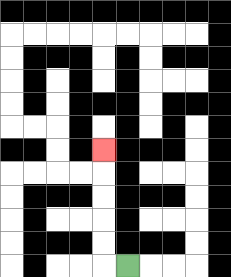{'start': '[5, 11]', 'end': '[4, 6]', 'path_directions': 'L,U,U,U,U,U', 'path_coordinates': '[[5, 11], [4, 11], [4, 10], [4, 9], [4, 8], [4, 7], [4, 6]]'}